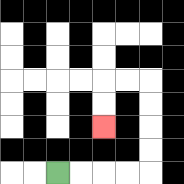{'start': '[2, 7]', 'end': '[4, 5]', 'path_directions': 'R,R,R,R,U,U,U,U,L,L,D,D', 'path_coordinates': '[[2, 7], [3, 7], [4, 7], [5, 7], [6, 7], [6, 6], [6, 5], [6, 4], [6, 3], [5, 3], [4, 3], [4, 4], [4, 5]]'}